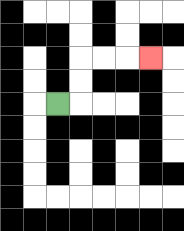{'start': '[2, 4]', 'end': '[6, 2]', 'path_directions': 'R,U,U,R,R,R', 'path_coordinates': '[[2, 4], [3, 4], [3, 3], [3, 2], [4, 2], [5, 2], [6, 2]]'}